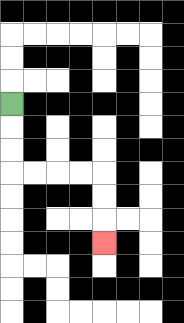{'start': '[0, 4]', 'end': '[4, 10]', 'path_directions': 'D,D,D,R,R,R,R,D,D,D', 'path_coordinates': '[[0, 4], [0, 5], [0, 6], [0, 7], [1, 7], [2, 7], [3, 7], [4, 7], [4, 8], [4, 9], [4, 10]]'}